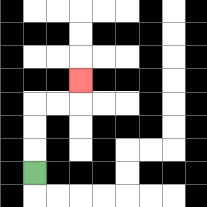{'start': '[1, 7]', 'end': '[3, 3]', 'path_directions': 'U,U,U,R,R,U', 'path_coordinates': '[[1, 7], [1, 6], [1, 5], [1, 4], [2, 4], [3, 4], [3, 3]]'}